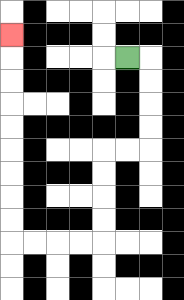{'start': '[5, 2]', 'end': '[0, 1]', 'path_directions': 'R,D,D,D,D,L,L,D,D,D,D,L,L,L,L,U,U,U,U,U,U,U,U,U', 'path_coordinates': '[[5, 2], [6, 2], [6, 3], [6, 4], [6, 5], [6, 6], [5, 6], [4, 6], [4, 7], [4, 8], [4, 9], [4, 10], [3, 10], [2, 10], [1, 10], [0, 10], [0, 9], [0, 8], [0, 7], [0, 6], [0, 5], [0, 4], [0, 3], [0, 2], [0, 1]]'}